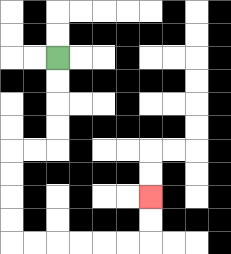{'start': '[2, 2]', 'end': '[6, 8]', 'path_directions': 'D,D,D,D,L,L,D,D,D,D,R,R,R,R,R,R,U,U', 'path_coordinates': '[[2, 2], [2, 3], [2, 4], [2, 5], [2, 6], [1, 6], [0, 6], [0, 7], [0, 8], [0, 9], [0, 10], [1, 10], [2, 10], [3, 10], [4, 10], [5, 10], [6, 10], [6, 9], [6, 8]]'}